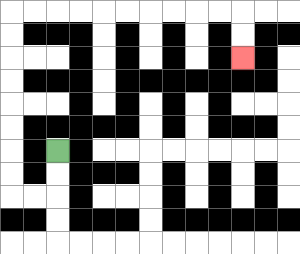{'start': '[2, 6]', 'end': '[10, 2]', 'path_directions': 'D,D,L,L,U,U,U,U,U,U,U,U,R,R,R,R,R,R,R,R,R,R,D,D', 'path_coordinates': '[[2, 6], [2, 7], [2, 8], [1, 8], [0, 8], [0, 7], [0, 6], [0, 5], [0, 4], [0, 3], [0, 2], [0, 1], [0, 0], [1, 0], [2, 0], [3, 0], [4, 0], [5, 0], [6, 0], [7, 0], [8, 0], [9, 0], [10, 0], [10, 1], [10, 2]]'}